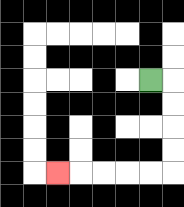{'start': '[6, 3]', 'end': '[2, 7]', 'path_directions': 'R,D,D,D,D,L,L,L,L,L', 'path_coordinates': '[[6, 3], [7, 3], [7, 4], [7, 5], [7, 6], [7, 7], [6, 7], [5, 7], [4, 7], [3, 7], [2, 7]]'}